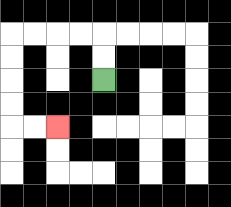{'start': '[4, 3]', 'end': '[2, 5]', 'path_directions': 'U,U,L,L,L,L,D,D,D,D,R,R', 'path_coordinates': '[[4, 3], [4, 2], [4, 1], [3, 1], [2, 1], [1, 1], [0, 1], [0, 2], [0, 3], [0, 4], [0, 5], [1, 5], [2, 5]]'}